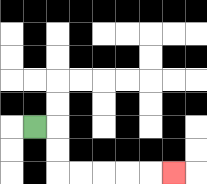{'start': '[1, 5]', 'end': '[7, 7]', 'path_directions': 'R,D,D,R,R,R,R,R', 'path_coordinates': '[[1, 5], [2, 5], [2, 6], [2, 7], [3, 7], [4, 7], [5, 7], [6, 7], [7, 7]]'}